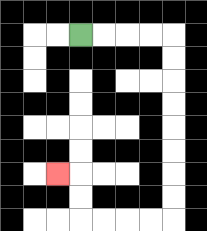{'start': '[3, 1]', 'end': '[2, 7]', 'path_directions': 'R,R,R,R,D,D,D,D,D,D,D,D,L,L,L,L,U,U,L', 'path_coordinates': '[[3, 1], [4, 1], [5, 1], [6, 1], [7, 1], [7, 2], [7, 3], [7, 4], [7, 5], [7, 6], [7, 7], [7, 8], [7, 9], [6, 9], [5, 9], [4, 9], [3, 9], [3, 8], [3, 7], [2, 7]]'}